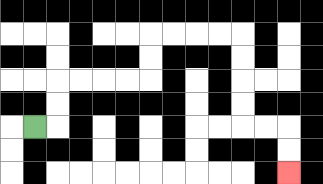{'start': '[1, 5]', 'end': '[12, 7]', 'path_directions': 'R,U,U,R,R,R,R,U,U,R,R,R,R,D,D,D,D,R,R,D,D', 'path_coordinates': '[[1, 5], [2, 5], [2, 4], [2, 3], [3, 3], [4, 3], [5, 3], [6, 3], [6, 2], [6, 1], [7, 1], [8, 1], [9, 1], [10, 1], [10, 2], [10, 3], [10, 4], [10, 5], [11, 5], [12, 5], [12, 6], [12, 7]]'}